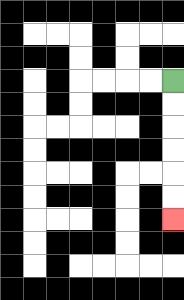{'start': '[7, 3]', 'end': '[7, 9]', 'path_directions': 'D,D,D,D,D,D', 'path_coordinates': '[[7, 3], [7, 4], [7, 5], [7, 6], [7, 7], [7, 8], [7, 9]]'}